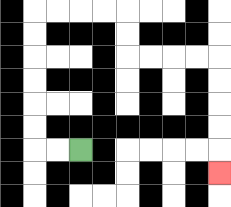{'start': '[3, 6]', 'end': '[9, 7]', 'path_directions': 'L,L,U,U,U,U,U,U,R,R,R,R,D,D,R,R,R,R,D,D,D,D,D', 'path_coordinates': '[[3, 6], [2, 6], [1, 6], [1, 5], [1, 4], [1, 3], [1, 2], [1, 1], [1, 0], [2, 0], [3, 0], [4, 0], [5, 0], [5, 1], [5, 2], [6, 2], [7, 2], [8, 2], [9, 2], [9, 3], [9, 4], [9, 5], [9, 6], [9, 7]]'}